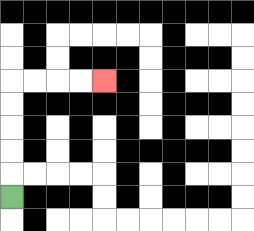{'start': '[0, 8]', 'end': '[4, 3]', 'path_directions': 'U,U,U,U,U,R,R,R,R', 'path_coordinates': '[[0, 8], [0, 7], [0, 6], [0, 5], [0, 4], [0, 3], [1, 3], [2, 3], [3, 3], [4, 3]]'}